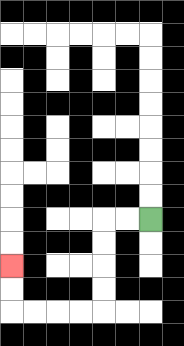{'start': '[6, 9]', 'end': '[0, 11]', 'path_directions': 'L,L,D,D,D,D,L,L,L,L,U,U', 'path_coordinates': '[[6, 9], [5, 9], [4, 9], [4, 10], [4, 11], [4, 12], [4, 13], [3, 13], [2, 13], [1, 13], [0, 13], [0, 12], [0, 11]]'}